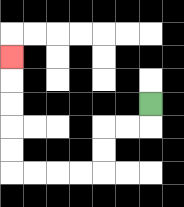{'start': '[6, 4]', 'end': '[0, 2]', 'path_directions': 'D,L,L,D,D,L,L,L,L,U,U,U,U,U', 'path_coordinates': '[[6, 4], [6, 5], [5, 5], [4, 5], [4, 6], [4, 7], [3, 7], [2, 7], [1, 7], [0, 7], [0, 6], [0, 5], [0, 4], [0, 3], [0, 2]]'}